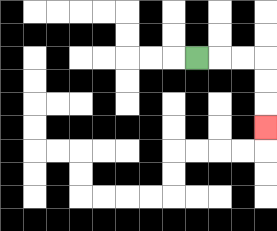{'start': '[8, 2]', 'end': '[11, 5]', 'path_directions': 'R,R,R,D,D,D', 'path_coordinates': '[[8, 2], [9, 2], [10, 2], [11, 2], [11, 3], [11, 4], [11, 5]]'}